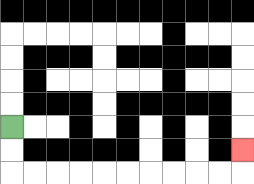{'start': '[0, 5]', 'end': '[10, 6]', 'path_directions': 'D,D,R,R,R,R,R,R,R,R,R,R,U', 'path_coordinates': '[[0, 5], [0, 6], [0, 7], [1, 7], [2, 7], [3, 7], [4, 7], [5, 7], [6, 7], [7, 7], [8, 7], [9, 7], [10, 7], [10, 6]]'}